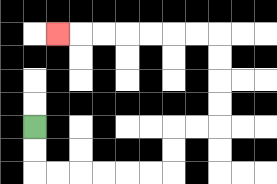{'start': '[1, 5]', 'end': '[2, 1]', 'path_directions': 'D,D,R,R,R,R,R,R,U,U,R,R,U,U,U,U,L,L,L,L,L,L,L', 'path_coordinates': '[[1, 5], [1, 6], [1, 7], [2, 7], [3, 7], [4, 7], [5, 7], [6, 7], [7, 7], [7, 6], [7, 5], [8, 5], [9, 5], [9, 4], [9, 3], [9, 2], [9, 1], [8, 1], [7, 1], [6, 1], [5, 1], [4, 1], [3, 1], [2, 1]]'}